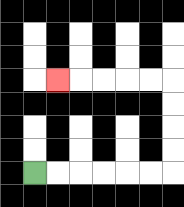{'start': '[1, 7]', 'end': '[2, 3]', 'path_directions': 'R,R,R,R,R,R,U,U,U,U,L,L,L,L,L', 'path_coordinates': '[[1, 7], [2, 7], [3, 7], [4, 7], [5, 7], [6, 7], [7, 7], [7, 6], [7, 5], [7, 4], [7, 3], [6, 3], [5, 3], [4, 3], [3, 3], [2, 3]]'}